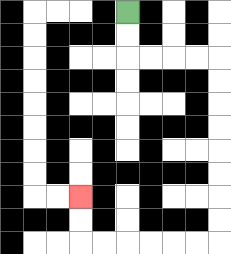{'start': '[5, 0]', 'end': '[3, 8]', 'path_directions': 'D,D,R,R,R,R,D,D,D,D,D,D,D,D,L,L,L,L,L,L,U,U', 'path_coordinates': '[[5, 0], [5, 1], [5, 2], [6, 2], [7, 2], [8, 2], [9, 2], [9, 3], [9, 4], [9, 5], [9, 6], [9, 7], [9, 8], [9, 9], [9, 10], [8, 10], [7, 10], [6, 10], [5, 10], [4, 10], [3, 10], [3, 9], [3, 8]]'}